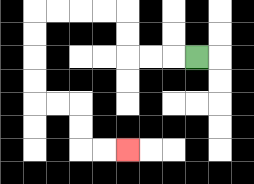{'start': '[8, 2]', 'end': '[5, 6]', 'path_directions': 'L,L,L,U,U,L,L,L,L,D,D,D,D,R,R,D,D,R,R', 'path_coordinates': '[[8, 2], [7, 2], [6, 2], [5, 2], [5, 1], [5, 0], [4, 0], [3, 0], [2, 0], [1, 0], [1, 1], [1, 2], [1, 3], [1, 4], [2, 4], [3, 4], [3, 5], [3, 6], [4, 6], [5, 6]]'}